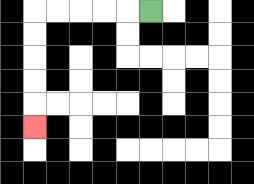{'start': '[6, 0]', 'end': '[1, 5]', 'path_directions': 'L,L,L,L,L,D,D,D,D,D', 'path_coordinates': '[[6, 0], [5, 0], [4, 0], [3, 0], [2, 0], [1, 0], [1, 1], [1, 2], [1, 3], [1, 4], [1, 5]]'}